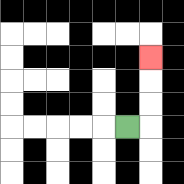{'start': '[5, 5]', 'end': '[6, 2]', 'path_directions': 'R,U,U,U', 'path_coordinates': '[[5, 5], [6, 5], [6, 4], [6, 3], [6, 2]]'}